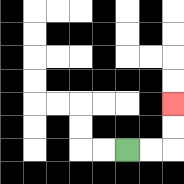{'start': '[5, 6]', 'end': '[7, 4]', 'path_directions': 'R,R,U,U', 'path_coordinates': '[[5, 6], [6, 6], [7, 6], [7, 5], [7, 4]]'}